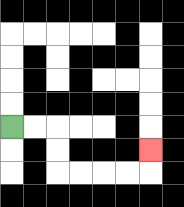{'start': '[0, 5]', 'end': '[6, 6]', 'path_directions': 'R,R,D,D,R,R,R,R,U', 'path_coordinates': '[[0, 5], [1, 5], [2, 5], [2, 6], [2, 7], [3, 7], [4, 7], [5, 7], [6, 7], [6, 6]]'}